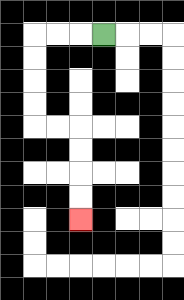{'start': '[4, 1]', 'end': '[3, 9]', 'path_directions': 'L,L,L,D,D,D,D,R,R,D,D,D,D', 'path_coordinates': '[[4, 1], [3, 1], [2, 1], [1, 1], [1, 2], [1, 3], [1, 4], [1, 5], [2, 5], [3, 5], [3, 6], [3, 7], [3, 8], [3, 9]]'}